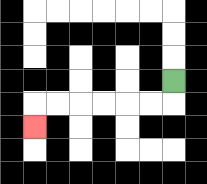{'start': '[7, 3]', 'end': '[1, 5]', 'path_directions': 'D,L,L,L,L,L,L,D', 'path_coordinates': '[[7, 3], [7, 4], [6, 4], [5, 4], [4, 4], [3, 4], [2, 4], [1, 4], [1, 5]]'}